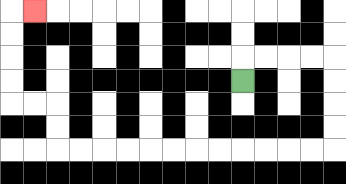{'start': '[10, 3]', 'end': '[1, 0]', 'path_directions': 'U,R,R,R,R,D,D,D,D,L,L,L,L,L,L,L,L,L,L,L,L,U,U,L,L,U,U,U,U,R', 'path_coordinates': '[[10, 3], [10, 2], [11, 2], [12, 2], [13, 2], [14, 2], [14, 3], [14, 4], [14, 5], [14, 6], [13, 6], [12, 6], [11, 6], [10, 6], [9, 6], [8, 6], [7, 6], [6, 6], [5, 6], [4, 6], [3, 6], [2, 6], [2, 5], [2, 4], [1, 4], [0, 4], [0, 3], [0, 2], [0, 1], [0, 0], [1, 0]]'}